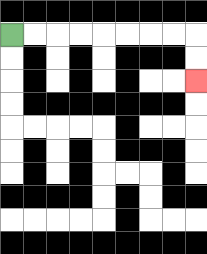{'start': '[0, 1]', 'end': '[8, 3]', 'path_directions': 'R,R,R,R,R,R,R,R,D,D', 'path_coordinates': '[[0, 1], [1, 1], [2, 1], [3, 1], [4, 1], [5, 1], [6, 1], [7, 1], [8, 1], [8, 2], [8, 3]]'}